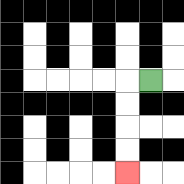{'start': '[6, 3]', 'end': '[5, 7]', 'path_directions': 'L,D,D,D,D', 'path_coordinates': '[[6, 3], [5, 3], [5, 4], [5, 5], [5, 6], [5, 7]]'}